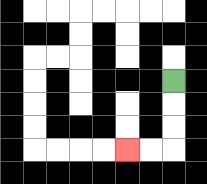{'start': '[7, 3]', 'end': '[5, 6]', 'path_directions': 'D,D,D,L,L', 'path_coordinates': '[[7, 3], [7, 4], [7, 5], [7, 6], [6, 6], [5, 6]]'}